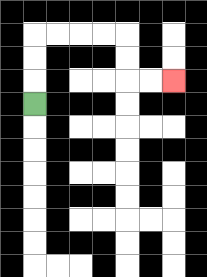{'start': '[1, 4]', 'end': '[7, 3]', 'path_directions': 'U,U,U,R,R,R,R,D,D,R,R', 'path_coordinates': '[[1, 4], [1, 3], [1, 2], [1, 1], [2, 1], [3, 1], [4, 1], [5, 1], [5, 2], [5, 3], [6, 3], [7, 3]]'}